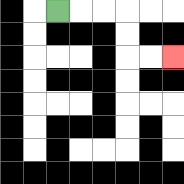{'start': '[2, 0]', 'end': '[7, 2]', 'path_directions': 'R,R,R,D,D,R,R', 'path_coordinates': '[[2, 0], [3, 0], [4, 0], [5, 0], [5, 1], [5, 2], [6, 2], [7, 2]]'}